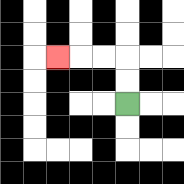{'start': '[5, 4]', 'end': '[2, 2]', 'path_directions': 'U,U,L,L,L', 'path_coordinates': '[[5, 4], [5, 3], [5, 2], [4, 2], [3, 2], [2, 2]]'}